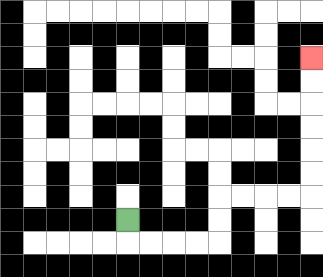{'start': '[5, 9]', 'end': '[13, 2]', 'path_directions': 'D,R,R,R,R,U,U,R,R,R,R,U,U,U,U,U,U', 'path_coordinates': '[[5, 9], [5, 10], [6, 10], [7, 10], [8, 10], [9, 10], [9, 9], [9, 8], [10, 8], [11, 8], [12, 8], [13, 8], [13, 7], [13, 6], [13, 5], [13, 4], [13, 3], [13, 2]]'}